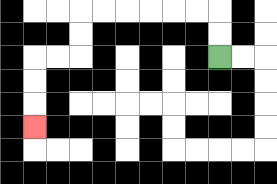{'start': '[9, 2]', 'end': '[1, 5]', 'path_directions': 'U,U,L,L,L,L,L,L,D,D,L,L,D,D,D', 'path_coordinates': '[[9, 2], [9, 1], [9, 0], [8, 0], [7, 0], [6, 0], [5, 0], [4, 0], [3, 0], [3, 1], [3, 2], [2, 2], [1, 2], [1, 3], [1, 4], [1, 5]]'}